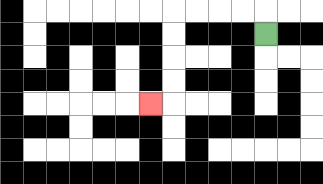{'start': '[11, 1]', 'end': '[6, 4]', 'path_directions': 'U,L,L,L,L,D,D,D,D,L', 'path_coordinates': '[[11, 1], [11, 0], [10, 0], [9, 0], [8, 0], [7, 0], [7, 1], [7, 2], [7, 3], [7, 4], [6, 4]]'}